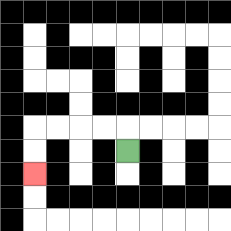{'start': '[5, 6]', 'end': '[1, 7]', 'path_directions': 'U,L,L,L,L,D,D', 'path_coordinates': '[[5, 6], [5, 5], [4, 5], [3, 5], [2, 5], [1, 5], [1, 6], [1, 7]]'}